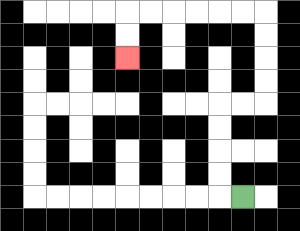{'start': '[10, 8]', 'end': '[5, 2]', 'path_directions': 'L,U,U,U,U,R,R,U,U,U,U,L,L,L,L,L,L,D,D', 'path_coordinates': '[[10, 8], [9, 8], [9, 7], [9, 6], [9, 5], [9, 4], [10, 4], [11, 4], [11, 3], [11, 2], [11, 1], [11, 0], [10, 0], [9, 0], [8, 0], [7, 0], [6, 0], [5, 0], [5, 1], [5, 2]]'}